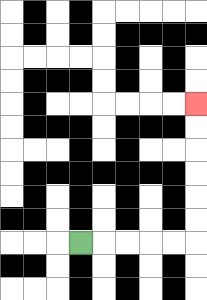{'start': '[3, 10]', 'end': '[8, 4]', 'path_directions': 'R,R,R,R,R,U,U,U,U,U,U', 'path_coordinates': '[[3, 10], [4, 10], [5, 10], [6, 10], [7, 10], [8, 10], [8, 9], [8, 8], [8, 7], [8, 6], [8, 5], [8, 4]]'}